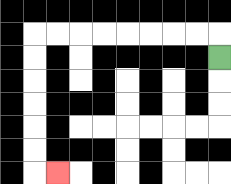{'start': '[9, 2]', 'end': '[2, 7]', 'path_directions': 'U,L,L,L,L,L,L,L,L,D,D,D,D,D,D,R', 'path_coordinates': '[[9, 2], [9, 1], [8, 1], [7, 1], [6, 1], [5, 1], [4, 1], [3, 1], [2, 1], [1, 1], [1, 2], [1, 3], [1, 4], [1, 5], [1, 6], [1, 7], [2, 7]]'}